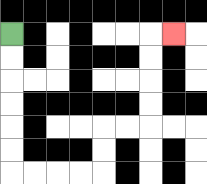{'start': '[0, 1]', 'end': '[7, 1]', 'path_directions': 'D,D,D,D,D,D,R,R,R,R,U,U,R,R,U,U,U,U,R', 'path_coordinates': '[[0, 1], [0, 2], [0, 3], [0, 4], [0, 5], [0, 6], [0, 7], [1, 7], [2, 7], [3, 7], [4, 7], [4, 6], [4, 5], [5, 5], [6, 5], [6, 4], [6, 3], [6, 2], [6, 1], [7, 1]]'}